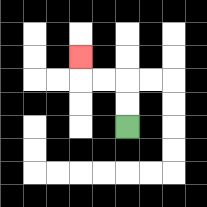{'start': '[5, 5]', 'end': '[3, 2]', 'path_directions': 'U,U,L,L,U', 'path_coordinates': '[[5, 5], [5, 4], [5, 3], [4, 3], [3, 3], [3, 2]]'}